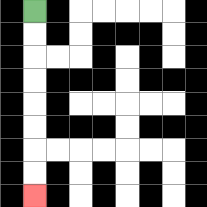{'start': '[1, 0]', 'end': '[1, 8]', 'path_directions': 'D,D,D,D,D,D,D,D', 'path_coordinates': '[[1, 0], [1, 1], [1, 2], [1, 3], [1, 4], [1, 5], [1, 6], [1, 7], [1, 8]]'}